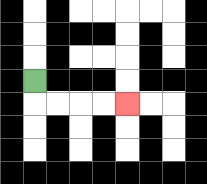{'start': '[1, 3]', 'end': '[5, 4]', 'path_directions': 'D,R,R,R,R', 'path_coordinates': '[[1, 3], [1, 4], [2, 4], [3, 4], [4, 4], [5, 4]]'}